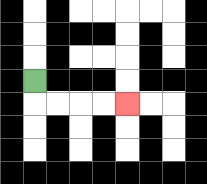{'start': '[1, 3]', 'end': '[5, 4]', 'path_directions': 'D,R,R,R,R', 'path_coordinates': '[[1, 3], [1, 4], [2, 4], [3, 4], [4, 4], [5, 4]]'}